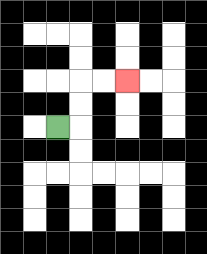{'start': '[2, 5]', 'end': '[5, 3]', 'path_directions': 'R,U,U,R,R', 'path_coordinates': '[[2, 5], [3, 5], [3, 4], [3, 3], [4, 3], [5, 3]]'}